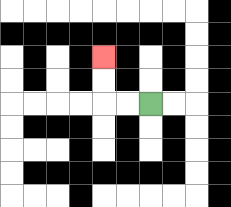{'start': '[6, 4]', 'end': '[4, 2]', 'path_directions': 'L,L,U,U', 'path_coordinates': '[[6, 4], [5, 4], [4, 4], [4, 3], [4, 2]]'}